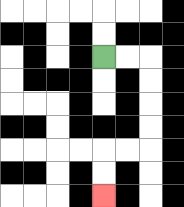{'start': '[4, 2]', 'end': '[4, 8]', 'path_directions': 'R,R,D,D,D,D,L,L,D,D', 'path_coordinates': '[[4, 2], [5, 2], [6, 2], [6, 3], [6, 4], [6, 5], [6, 6], [5, 6], [4, 6], [4, 7], [4, 8]]'}